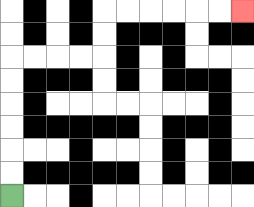{'start': '[0, 8]', 'end': '[10, 0]', 'path_directions': 'U,U,U,U,U,U,R,R,R,R,U,U,R,R,R,R,R,R', 'path_coordinates': '[[0, 8], [0, 7], [0, 6], [0, 5], [0, 4], [0, 3], [0, 2], [1, 2], [2, 2], [3, 2], [4, 2], [4, 1], [4, 0], [5, 0], [6, 0], [7, 0], [8, 0], [9, 0], [10, 0]]'}